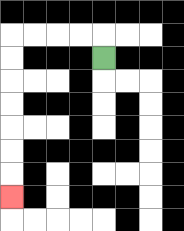{'start': '[4, 2]', 'end': '[0, 8]', 'path_directions': 'U,L,L,L,L,D,D,D,D,D,D,D', 'path_coordinates': '[[4, 2], [4, 1], [3, 1], [2, 1], [1, 1], [0, 1], [0, 2], [0, 3], [0, 4], [0, 5], [0, 6], [0, 7], [0, 8]]'}